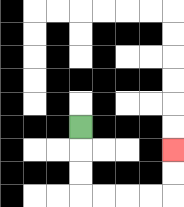{'start': '[3, 5]', 'end': '[7, 6]', 'path_directions': 'D,D,D,R,R,R,R,U,U', 'path_coordinates': '[[3, 5], [3, 6], [3, 7], [3, 8], [4, 8], [5, 8], [6, 8], [7, 8], [7, 7], [7, 6]]'}